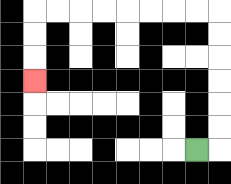{'start': '[8, 6]', 'end': '[1, 3]', 'path_directions': 'R,U,U,U,U,U,U,L,L,L,L,L,L,L,L,D,D,D', 'path_coordinates': '[[8, 6], [9, 6], [9, 5], [9, 4], [9, 3], [9, 2], [9, 1], [9, 0], [8, 0], [7, 0], [6, 0], [5, 0], [4, 0], [3, 0], [2, 0], [1, 0], [1, 1], [1, 2], [1, 3]]'}